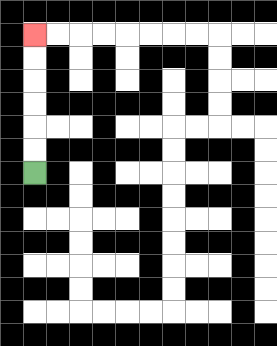{'start': '[1, 7]', 'end': '[1, 1]', 'path_directions': 'U,U,U,U,U,U', 'path_coordinates': '[[1, 7], [1, 6], [1, 5], [1, 4], [1, 3], [1, 2], [1, 1]]'}